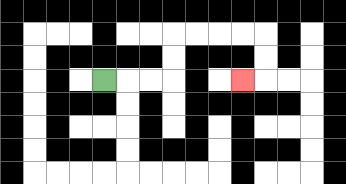{'start': '[4, 3]', 'end': '[10, 3]', 'path_directions': 'R,R,R,U,U,R,R,R,R,D,D,L', 'path_coordinates': '[[4, 3], [5, 3], [6, 3], [7, 3], [7, 2], [7, 1], [8, 1], [9, 1], [10, 1], [11, 1], [11, 2], [11, 3], [10, 3]]'}